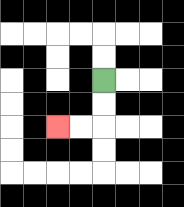{'start': '[4, 3]', 'end': '[2, 5]', 'path_directions': 'D,D,L,L', 'path_coordinates': '[[4, 3], [4, 4], [4, 5], [3, 5], [2, 5]]'}